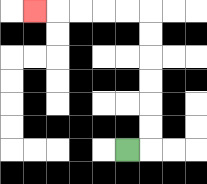{'start': '[5, 6]', 'end': '[1, 0]', 'path_directions': 'R,U,U,U,U,U,U,L,L,L,L,L', 'path_coordinates': '[[5, 6], [6, 6], [6, 5], [6, 4], [6, 3], [6, 2], [6, 1], [6, 0], [5, 0], [4, 0], [3, 0], [2, 0], [1, 0]]'}